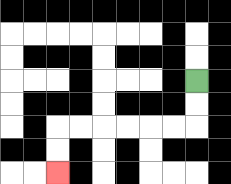{'start': '[8, 3]', 'end': '[2, 7]', 'path_directions': 'D,D,L,L,L,L,L,L,D,D', 'path_coordinates': '[[8, 3], [8, 4], [8, 5], [7, 5], [6, 5], [5, 5], [4, 5], [3, 5], [2, 5], [2, 6], [2, 7]]'}